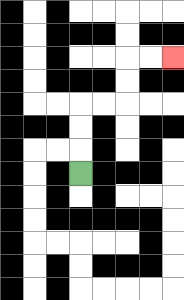{'start': '[3, 7]', 'end': '[7, 2]', 'path_directions': 'U,U,U,R,R,U,U,R,R', 'path_coordinates': '[[3, 7], [3, 6], [3, 5], [3, 4], [4, 4], [5, 4], [5, 3], [5, 2], [6, 2], [7, 2]]'}